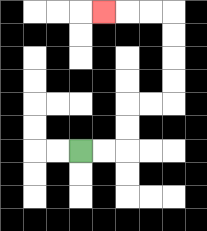{'start': '[3, 6]', 'end': '[4, 0]', 'path_directions': 'R,R,U,U,R,R,U,U,U,U,L,L,L', 'path_coordinates': '[[3, 6], [4, 6], [5, 6], [5, 5], [5, 4], [6, 4], [7, 4], [7, 3], [7, 2], [7, 1], [7, 0], [6, 0], [5, 0], [4, 0]]'}